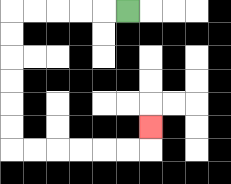{'start': '[5, 0]', 'end': '[6, 5]', 'path_directions': 'L,L,L,L,L,D,D,D,D,D,D,R,R,R,R,R,R,U', 'path_coordinates': '[[5, 0], [4, 0], [3, 0], [2, 0], [1, 0], [0, 0], [0, 1], [0, 2], [0, 3], [0, 4], [0, 5], [0, 6], [1, 6], [2, 6], [3, 6], [4, 6], [5, 6], [6, 6], [6, 5]]'}